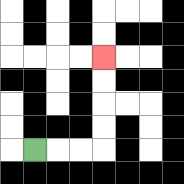{'start': '[1, 6]', 'end': '[4, 2]', 'path_directions': 'R,R,R,U,U,U,U', 'path_coordinates': '[[1, 6], [2, 6], [3, 6], [4, 6], [4, 5], [4, 4], [4, 3], [4, 2]]'}